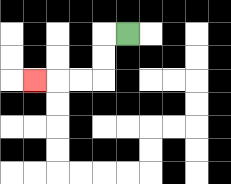{'start': '[5, 1]', 'end': '[1, 3]', 'path_directions': 'L,D,D,L,L,L', 'path_coordinates': '[[5, 1], [4, 1], [4, 2], [4, 3], [3, 3], [2, 3], [1, 3]]'}